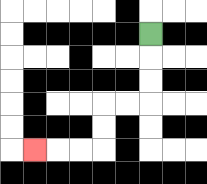{'start': '[6, 1]', 'end': '[1, 6]', 'path_directions': 'D,D,D,L,L,D,D,L,L,L', 'path_coordinates': '[[6, 1], [6, 2], [6, 3], [6, 4], [5, 4], [4, 4], [4, 5], [4, 6], [3, 6], [2, 6], [1, 6]]'}